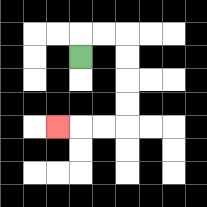{'start': '[3, 2]', 'end': '[2, 5]', 'path_directions': 'U,R,R,D,D,D,D,L,L,L', 'path_coordinates': '[[3, 2], [3, 1], [4, 1], [5, 1], [5, 2], [5, 3], [5, 4], [5, 5], [4, 5], [3, 5], [2, 5]]'}